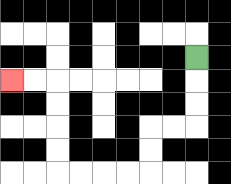{'start': '[8, 2]', 'end': '[0, 3]', 'path_directions': 'D,D,D,L,L,D,D,L,L,L,L,U,U,U,U,L,L', 'path_coordinates': '[[8, 2], [8, 3], [8, 4], [8, 5], [7, 5], [6, 5], [6, 6], [6, 7], [5, 7], [4, 7], [3, 7], [2, 7], [2, 6], [2, 5], [2, 4], [2, 3], [1, 3], [0, 3]]'}